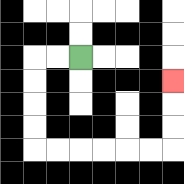{'start': '[3, 2]', 'end': '[7, 3]', 'path_directions': 'L,L,D,D,D,D,R,R,R,R,R,R,U,U,U', 'path_coordinates': '[[3, 2], [2, 2], [1, 2], [1, 3], [1, 4], [1, 5], [1, 6], [2, 6], [3, 6], [4, 6], [5, 6], [6, 6], [7, 6], [7, 5], [7, 4], [7, 3]]'}